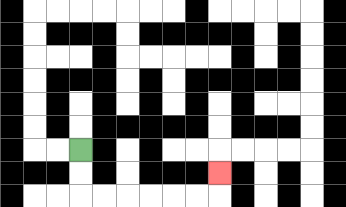{'start': '[3, 6]', 'end': '[9, 7]', 'path_directions': 'D,D,R,R,R,R,R,R,U', 'path_coordinates': '[[3, 6], [3, 7], [3, 8], [4, 8], [5, 8], [6, 8], [7, 8], [8, 8], [9, 8], [9, 7]]'}